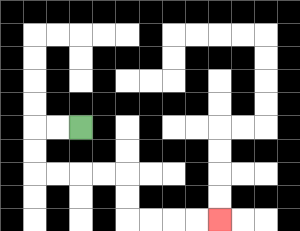{'start': '[3, 5]', 'end': '[9, 9]', 'path_directions': 'L,L,D,D,R,R,R,R,D,D,R,R,R,R', 'path_coordinates': '[[3, 5], [2, 5], [1, 5], [1, 6], [1, 7], [2, 7], [3, 7], [4, 7], [5, 7], [5, 8], [5, 9], [6, 9], [7, 9], [8, 9], [9, 9]]'}